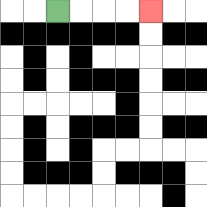{'start': '[2, 0]', 'end': '[6, 0]', 'path_directions': 'R,R,R,R', 'path_coordinates': '[[2, 0], [3, 0], [4, 0], [5, 0], [6, 0]]'}